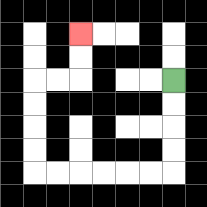{'start': '[7, 3]', 'end': '[3, 1]', 'path_directions': 'D,D,D,D,L,L,L,L,L,L,U,U,U,U,R,R,U,U', 'path_coordinates': '[[7, 3], [7, 4], [7, 5], [7, 6], [7, 7], [6, 7], [5, 7], [4, 7], [3, 7], [2, 7], [1, 7], [1, 6], [1, 5], [1, 4], [1, 3], [2, 3], [3, 3], [3, 2], [3, 1]]'}